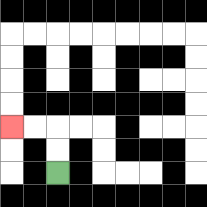{'start': '[2, 7]', 'end': '[0, 5]', 'path_directions': 'U,U,L,L', 'path_coordinates': '[[2, 7], [2, 6], [2, 5], [1, 5], [0, 5]]'}